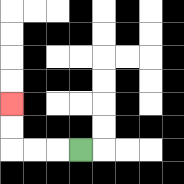{'start': '[3, 6]', 'end': '[0, 4]', 'path_directions': 'L,L,L,U,U', 'path_coordinates': '[[3, 6], [2, 6], [1, 6], [0, 6], [0, 5], [0, 4]]'}